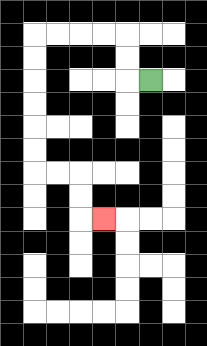{'start': '[6, 3]', 'end': '[4, 9]', 'path_directions': 'L,U,U,L,L,L,L,D,D,D,D,D,D,R,R,D,D,R', 'path_coordinates': '[[6, 3], [5, 3], [5, 2], [5, 1], [4, 1], [3, 1], [2, 1], [1, 1], [1, 2], [1, 3], [1, 4], [1, 5], [1, 6], [1, 7], [2, 7], [3, 7], [3, 8], [3, 9], [4, 9]]'}